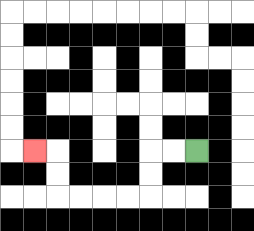{'start': '[8, 6]', 'end': '[1, 6]', 'path_directions': 'L,L,D,D,L,L,L,L,U,U,L', 'path_coordinates': '[[8, 6], [7, 6], [6, 6], [6, 7], [6, 8], [5, 8], [4, 8], [3, 8], [2, 8], [2, 7], [2, 6], [1, 6]]'}